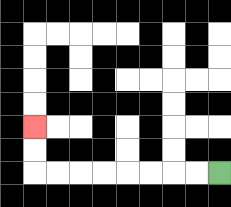{'start': '[9, 7]', 'end': '[1, 5]', 'path_directions': 'L,L,L,L,L,L,L,L,U,U', 'path_coordinates': '[[9, 7], [8, 7], [7, 7], [6, 7], [5, 7], [4, 7], [3, 7], [2, 7], [1, 7], [1, 6], [1, 5]]'}